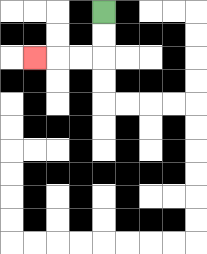{'start': '[4, 0]', 'end': '[1, 2]', 'path_directions': 'D,D,L,L,L', 'path_coordinates': '[[4, 0], [4, 1], [4, 2], [3, 2], [2, 2], [1, 2]]'}